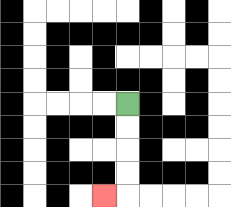{'start': '[5, 4]', 'end': '[4, 8]', 'path_directions': 'D,D,D,D,L', 'path_coordinates': '[[5, 4], [5, 5], [5, 6], [5, 7], [5, 8], [4, 8]]'}